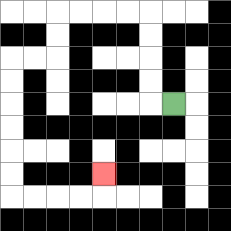{'start': '[7, 4]', 'end': '[4, 7]', 'path_directions': 'L,U,U,U,U,L,L,L,L,D,D,L,L,D,D,D,D,D,D,R,R,R,R,U', 'path_coordinates': '[[7, 4], [6, 4], [6, 3], [6, 2], [6, 1], [6, 0], [5, 0], [4, 0], [3, 0], [2, 0], [2, 1], [2, 2], [1, 2], [0, 2], [0, 3], [0, 4], [0, 5], [0, 6], [0, 7], [0, 8], [1, 8], [2, 8], [3, 8], [4, 8], [4, 7]]'}